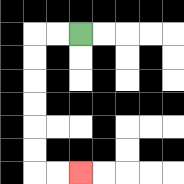{'start': '[3, 1]', 'end': '[3, 7]', 'path_directions': 'L,L,D,D,D,D,D,D,R,R', 'path_coordinates': '[[3, 1], [2, 1], [1, 1], [1, 2], [1, 3], [1, 4], [1, 5], [1, 6], [1, 7], [2, 7], [3, 7]]'}